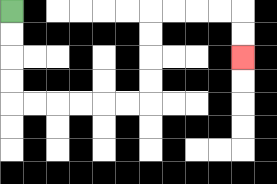{'start': '[0, 0]', 'end': '[10, 2]', 'path_directions': 'D,D,D,D,R,R,R,R,R,R,U,U,U,U,R,R,R,R,D,D', 'path_coordinates': '[[0, 0], [0, 1], [0, 2], [0, 3], [0, 4], [1, 4], [2, 4], [3, 4], [4, 4], [5, 4], [6, 4], [6, 3], [6, 2], [6, 1], [6, 0], [7, 0], [8, 0], [9, 0], [10, 0], [10, 1], [10, 2]]'}